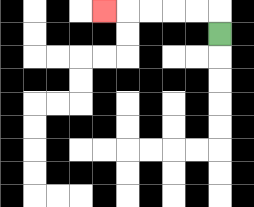{'start': '[9, 1]', 'end': '[4, 0]', 'path_directions': 'U,L,L,L,L,L', 'path_coordinates': '[[9, 1], [9, 0], [8, 0], [7, 0], [6, 0], [5, 0], [4, 0]]'}